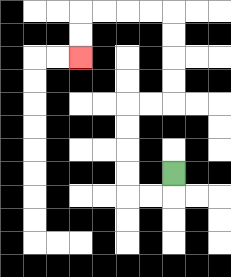{'start': '[7, 7]', 'end': '[3, 2]', 'path_directions': 'D,L,L,U,U,U,U,R,R,U,U,U,U,L,L,L,L,D,D', 'path_coordinates': '[[7, 7], [7, 8], [6, 8], [5, 8], [5, 7], [5, 6], [5, 5], [5, 4], [6, 4], [7, 4], [7, 3], [7, 2], [7, 1], [7, 0], [6, 0], [5, 0], [4, 0], [3, 0], [3, 1], [3, 2]]'}